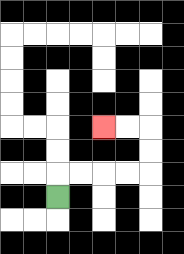{'start': '[2, 8]', 'end': '[4, 5]', 'path_directions': 'U,R,R,R,R,U,U,L,L', 'path_coordinates': '[[2, 8], [2, 7], [3, 7], [4, 7], [5, 7], [6, 7], [6, 6], [6, 5], [5, 5], [4, 5]]'}